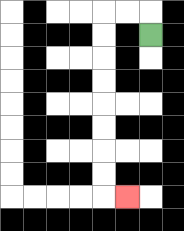{'start': '[6, 1]', 'end': '[5, 8]', 'path_directions': 'U,L,L,D,D,D,D,D,D,D,D,R', 'path_coordinates': '[[6, 1], [6, 0], [5, 0], [4, 0], [4, 1], [4, 2], [4, 3], [4, 4], [4, 5], [4, 6], [4, 7], [4, 8], [5, 8]]'}